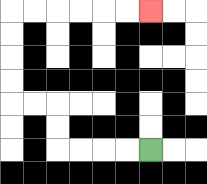{'start': '[6, 6]', 'end': '[6, 0]', 'path_directions': 'L,L,L,L,U,U,L,L,U,U,U,U,R,R,R,R,R,R', 'path_coordinates': '[[6, 6], [5, 6], [4, 6], [3, 6], [2, 6], [2, 5], [2, 4], [1, 4], [0, 4], [0, 3], [0, 2], [0, 1], [0, 0], [1, 0], [2, 0], [3, 0], [4, 0], [5, 0], [6, 0]]'}